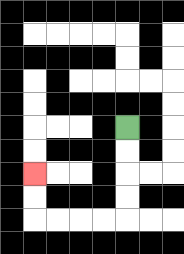{'start': '[5, 5]', 'end': '[1, 7]', 'path_directions': 'D,D,D,D,L,L,L,L,U,U', 'path_coordinates': '[[5, 5], [5, 6], [5, 7], [5, 8], [5, 9], [4, 9], [3, 9], [2, 9], [1, 9], [1, 8], [1, 7]]'}